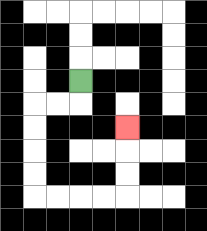{'start': '[3, 3]', 'end': '[5, 5]', 'path_directions': 'D,L,L,D,D,D,D,R,R,R,R,U,U,U', 'path_coordinates': '[[3, 3], [3, 4], [2, 4], [1, 4], [1, 5], [1, 6], [1, 7], [1, 8], [2, 8], [3, 8], [4, 8], [5, 8], [5, 7], [5, 6], [5, 5]]'}